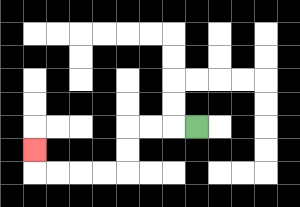{'start': '[8, 5]', 'end': '[1, 6]', 'path_directions': 'L,L,L,D,D,L,L,L,L,U', 'path_coordinates': '[[8, 5], [7, 5], [6, 5], [5, 5], [5, 6], [5, 7], [4, 7], [3, 7], [2, 7], [1, 7], [1, 6]]'}